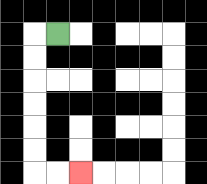{'start': '[2, 1]', 'end': '[3, 7]', 'path_directions': 'L,D,D,D,D,D,D,R,R', 'path_coordinates': '[[2, 1], [1, 1], [1, 2], [1, 3], [1, 4], [1, 5], [1, 6], [1, 7], [2, 7], [3, 7]]'}